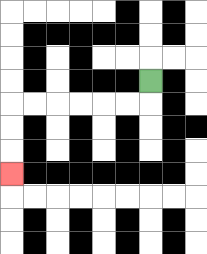{'start': '[6, 3]', 'end': '[0, 7]', 'path_directions': 'D,L,L,L,L,L,L,D,D,D', 'path_coordinates': '[[6, 3], [6, 4], [5, 4], [4, 4], [3, 4], [2, 4], [1, 4], [0, 4], [0, 5], [0, 6], [0, 7]]'}